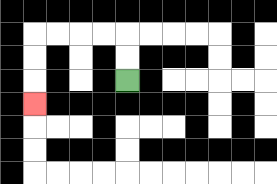{'start': '[5, 3]', 'end': '[1, 4]', 'path_directions': 'U,U,L,L,L,L,D,D,D', 'path_coordinates': '[[5, 3], [5, 2], [5, 1], [4, 1], [3, 1], [2, 1], [1, 1], [1, 2], [1, 3], [1, 4]]'}